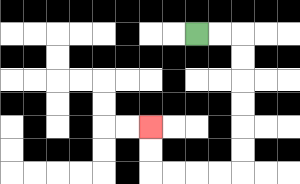{'start': '[8, 1]', 'end': '[6, 5]', 'path_directions': 'R,R,D,D,D,D,D,D,L,L,L,L,U,U', 'path_coordinates': '[[8, 1], [9, 1], [10, 1], [10, 2], [10, 3], [10, 4], [10, 5], [10, 6], [10, 7], [9, 7], [8, 7], [7, 7], [6, 7], [6, 6], [6, 5]]'}